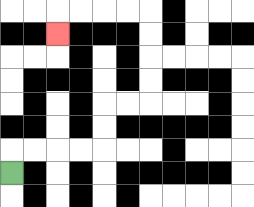{'start': '[0, 7]', 'end': '[2, 1]', 'path_directions': 'U,R,R,R,R,U,U,R,R,U,U,U,U,L,L,L,L,D', 'path_coordinates': '[[0, 7], [0, 6], [1, 6], [2, 6], [3, 6], [4, 6], [4, 5], [4, 4], [5, 4], [6, 4], [6, 3], [6, 2], [6, 1], [6, 0], [5, 0], [4, 0], [3, 0], [2, 0], [2, 1]]'}